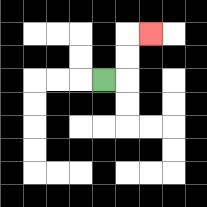{'start': '[4, 3]', 'end': '[6, 1]', 'path_directions': 'R,U,U,R', 'path_coordinates': '[[4, 3], [5, 3], [5, 2], [5, 1], [6, 1]]'}